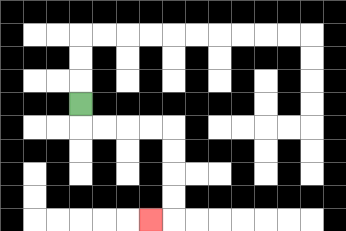{'start': '[3, 4]', 'end': '[6, 9]', 'path_directions': 'D,R,R,R,R,D,D,D,D,L', 'path_coordinates': '[[3, 4], [3, 5], [4, 5], [5, 5], [6, 5], [7, 5], [7, 6], [7, 7], [7, 8], [7, 9], [6, 9]]'}